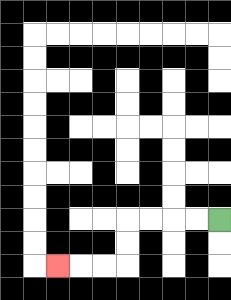{'start': '[9, 9]', 'end': '[2, 11]', 'path_directions': 'L,L,L,L,D,D,L,L,L', 'path_coordinates': '[[9, 9], [8, 9], [7, 9], [6, 9], [5, 9], [5, 10], [5, 11], [4, 11], [3, 11], [2, 11]]'}